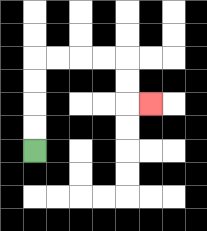{'start': '[1, 6]', 'end': '[6, 4]', 'path_directions': 'U,U,U,U,R,R,R,R,D,D,R', 'path_coordinates': '[[1, 6], [1, 5], [1, 4], [1, 3], [1, 2], [2, 2], [3, 2], [4, 2], [5, 2], [5, 3], [5, 4], [6, 4]]'}